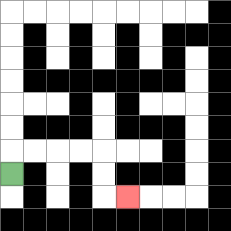{'start': '[0, 7]', 'end': '[5, 8]', 'path_directions': 'U,R,R,R,R,D,D,R', 'path_coordinates': '[[0, 7], [0, 6], [1, 6], [2, 6], [3, 6], [4, 6], [4, 7], [4, 8], [5, 8]]'}